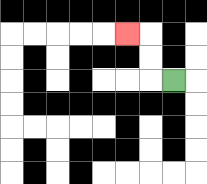{'start': '[7, 3]', 'end': '[5, 1]', 'path_directions': 'L,U,U,L', 'path_coordinates': '[[7, 3], [6, 3], [6, 2], [6, 1], [5, 1]]'}